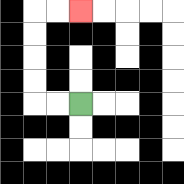{'start': '[3, 4]', 'end': '[3, 0]', 'path_directions': 'L,L,U,U,U,U,R,R', 'path_coordinates': '[[3, 4], [2, 4], [1, 4], [1, 3], [1, 2], [1, 1], [1, 0], [2, 0], [3, 0]]'}